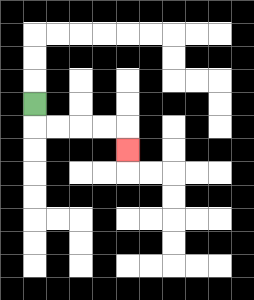{'start': '[1, 4]', 'end': '[5, 6]', 'path_directions': 'D,R,R,R,R,D', 'path_coordinates': '[[1, 4], [1, 5], [2, 5], [3, 5], [4, 5], [5, 5], [5, 6]]'}